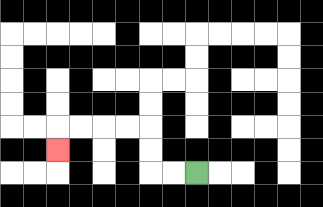{'start': '[8, 7]', 'end': '[2, 6]', 'path_directions': 'L,L,U,U,L,L,L,L,D', 'path_coordinates': '[[8, 7], [7, 7], [6, 7], [6, 6], [6, 5], [5, 5], [4, 5], [3, 5], [2, 5], [2, 6]]'}